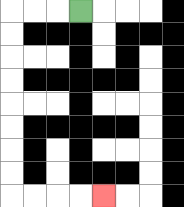{'start': '[3, 0]', 'end': '[4, 8]', 'path_directions': 'L,L,L,D,D,D,D,D,D,D,D,R,R,R,R', 'path_coordinates': '[[3, 0], [2, 0], [1, 0], [0, 0], [0, 1], [0, 2], [0, 3], [0, 4], [0, 5], [0, 6], [0, 7], [0, 8], [1, 8], [2, 8], [3, 8], [4, 8]]'}